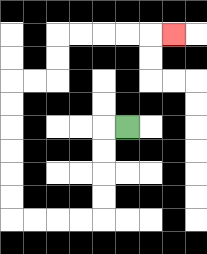{'start': '[5, 5]', 'end': '[7, 1]', 'path_directions': 'L,D,D,D,D,L,L,L,L,U,U,U,U,U,U,R,R,U,U,R,R,R,R,R', 'path_coordinates': '[[5, 5], [4, 5], [4, 6], [4, 7], [4, 8], [4, 9], [3, 9], [2, 9], [1, 9], [0, 9], [0, 8], [0, 7], [0, 6], [0, 5], [0, 4], [0, 3], [1, 3], [2, 3], [2, 2], [2, 1], [3, 1], [4, 1], [5, 1], [6, 1], [7, 1]]'}